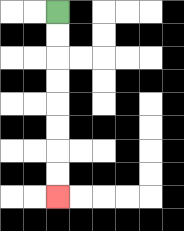{'start': '[2, 0]', 'end': '[2, 8]', 'path_directions': 'D,D,D,D,D,D,D,D', 'path_coordinates': '[[2, 0], [2, 1], [2, 2], [2, 3], [2, 4], [2, 5], [2, 6], [2, 7], [2, 8]]'}